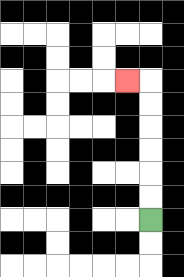{'start': '[6, 9]', 'end': '[5, 3]', 'path_directions': 'U,U,U,U,U,U,L', 'path_coordinates': '[[6, 9], [6, 8], [6, 7], [6, 6], [6, 5], [6, 4], [6, 3], [5, 3]]'}